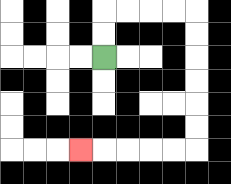{'start': '[4, 2]', 'end': '[3, 6]', 'path_directions': 'U,U,R,R,R,R,D,D,D,D,D,D,L,L,L,L,L', 'path_coordinates': '[[4, 2], [4, 1], [4, 0], [5, 0], [6, 0], [7, 0], [8, 0], [8, 1], [8, 2], [8, 3], [8, 4], [8, 5], [8, 6], [7, 6], [6, 6], [5, 6], [4, 6], [3, 6]]'}